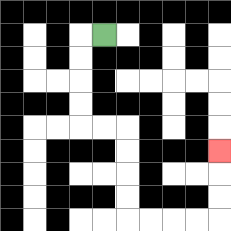{'start': '[4, 1]', 'end': '[9, 6]', 'path_directions': 'L,D,D,D,D,R,R,D,D,D,D,R,R,R,R,U,U,U', 'path_coordinates': '[[4, 1], [3, 1], [3, 2], [3, 3], [3, 4], [3, 5], [4, 5], [5, 5], [5, 6], [5, 7], [5, 8], [5, 9], [6, 9], [7, 9], [8, 9], [9, 9], [9, 8], [9, 7], [9, 6]]'}